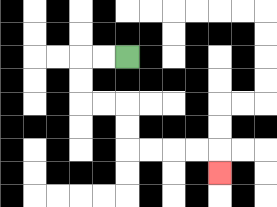{'start': '[5, 2]', 'end': '[9, 7]', 'path_directions': 'L,L,D,D,R,R,D,D,R,R,R,R,D', 'path_coordinates': '[[5, 2], [4, 2], [3, 2], [3, 3], [3, 4], [4, 4], [5, 4], [5, 5], [5, 6], [6, 6], [7, 6], [8, 6], [9, 6], [9, 7]]'}